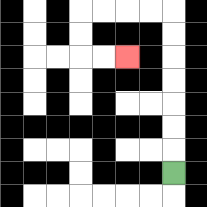{'start': '[7, 7]', 'end': '[5, 2]', 'path_directions': 'U,U,U,U,U,U,U,L,L,L,L,D,D,R,R', 'path_coordinates': '[[7, 7], [7, 6], [7, 5], [7, 4], [7, 3], [7, 2], [7, 1], [7, 0], [6, 0], [5, 0], [4, 0], [3, 0], [3, 1], [3, 2], [4, 2], [5, 2]]'}